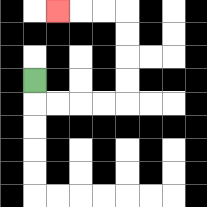{'start': '[1, 3]', 'end': '[2, 0]', 'path_directions': 'D,R,R,R,R,U,U,U,U,L,L,L', 'path_coordinates': '[[1, 3], [1, 4], [2, 4], [3, 4], [4, 4], [5, 4], [5, 3], [5, 2], [5, 1], [5, 0], [4, 0], [3, 0], [2, 0]]'}